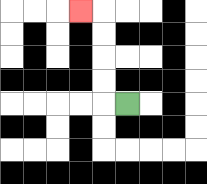{'start': '[5, 4]', 'end': '[3, 0]', 'path_directions': 'L,U,U,U,U,L', 'path_coordinates': '[[5, 4], [4, 4], [4, 3], [4, 2], [4, 1], [4, 0], [3, 0]]'}